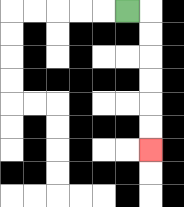{'start': '[5, 0]', 'end': '[6, 6]', 'path_directions': 'R,D,D,D,D,D,D', 'path_coordinates': '[[5, 0], [6, 0], [6, 1], [6, 2], [6, 3], [6, 4], [6, 5], [6, 6]]'}